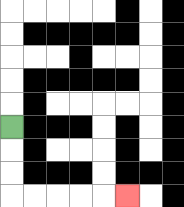{'start': '[0, 5]', 'end': '[5, 8]', 'path_directions': 'D,D,D,R,R,R,R,R', 'path_coordinates': '[[0, 5], [0, 6], [0, 7], [0, 8], [1, 8], [2, 8], [3, 8], [4, 8], [5, 8]]'}